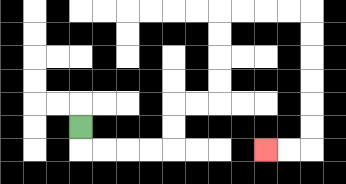{'start': '[3, 5]', 'end': '[11, 6]', 'path_directions': 'D,R,R,R,R,U,U,R,R,U,U,U,U,R,R,R,R,D,D,D,D,D,D,L,L', 'path_coordinates': '[[3, 5], [3, 6], [4, 6], [5, 6], [6, 6], [7, 6], [7, 5], [7, 4], [8, 4], [9, 4], [9, 3], [9, 2], [9, 1], [9, 0], [10, 0], [11, 0], [12, 0], [13, 0], [13, 1], [13, 2], [13, 3], [13, 4], [13, 5], [13, 6], [12, 6], [11, 6]]'}